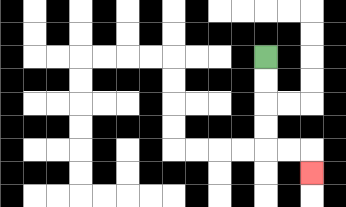{'start': '[11, 2]', 'end': '[13, 7]', 'path_directions': 'D,D,D,D,R,R,D', 'path_coordinates': '[[11, 2], [11, 3], [11, 4], [11, 5], [11, 6], [12, 6], [13, 6], [13, 7]]'}